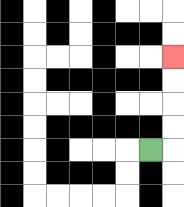{'start': '[6, 6]', 'end': '[7, 2]', 'path_directions': 'R,U,U,U,U', 'path_coordinates': '[[6, 6], [7, 6], [7, 5], [7, 4], [7, 3], [7, 2]]'}